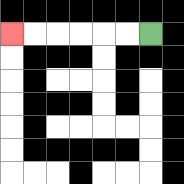{'start': '[6, 1]', 'end': '[0, 1]', 'path_directions': 'L,L,L,L,L,L', 'path_coordinates': '[[6, 1], [5, 1], [4, 1], [3, 1], [2, 1], [1, 1], [0, 1]]'}